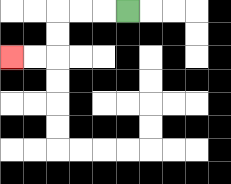{'start': '[5, 0]', 'end': '[0, 2]', 'path_directions': 'L,L,L,D,D,L,L', 'path_coordinates': '[[5, 0], [4, 0], [3, 0], [2, 0], [2, 1], [2, 2], [1, 2], [0, 2]]'}